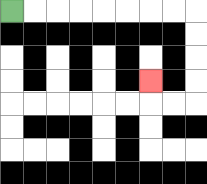{'start': '[0, 0]', 'end': '[6, 3]', 'path_directions': 'R,R,R,R,R,R,R,R,D,D,D,D,L,L,U', 'path_coordinates': '[[0, 0], [1, 0], [2, 0], [3, 0], [4, 0], [5, 0], [6, 0], [7, 0], [8, 0], [8, 1], [8, 2], [8, 3], [8, 4], [7, 4], [6, 4], [6, 3]]'}